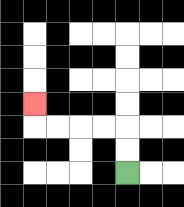{'start': '[5, 7]', 'end': '[1, 4]', 'path_directions': 'U,U,L,L,L,L,U', 'path_coordinates': '[[5, 7], [5, 6], [5, 5], [4, 5], [3, 5], [2, 5], [1, 5], [1, 4]]'}